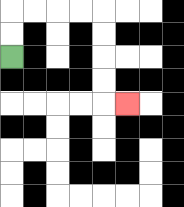{'start': '[0, 2]', 'end': '[5, 4]', 'path_directions': 'U,U,R,R,R,R,D,D,D,D,R', 'path_coordinates': '[[0, 2], [0, 1], [0, 0], [1, 0], [2, 0], [3, 0], [4, 0], [4, 1], [4, 2], [4, 3], [4, 4], [5, 4]]'}